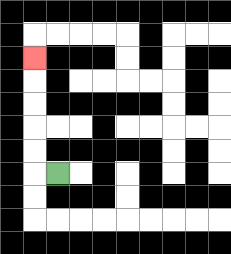{'start': '[2, 7]', 'end': '[1, 2]', 'path_directions': 'L,U,U,U,U,U', 'path_coordinates': '[[2, 7], [1, 7], [1, 6], [1, 5], [1, 4], [1, 3], [1, 2]]'}